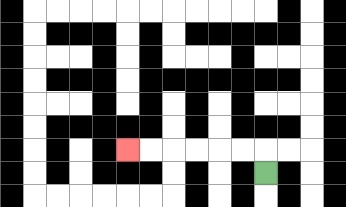{'start': '[11, 7]', 'end': '[5, 6]', 'path_directions': 'U,L,L,L,L,L,L', 'path_coordinates': '[[11, 7], [11, 6], [10, 6], [9, 6], [8, 6], [7, 6], [6, 6], [5, 6]]'}